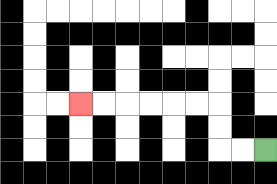{'start': '[11, 6]', 'end': '[3, 4]', 'path_directions': 'L,L,U,U,L,L,L,L,L,L', 'path_coordinates': '[[11, 6], [10, 6], [9, 6], [9, 5], [9, 4], [8, 4], [7, 4], [6, 4], [5, 4], [4, 4], [3, 4]]'}